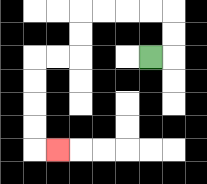{'start': '[6, 2]', 'end': '[2, 6]', 'path_directions': 'R,U,U,L,L,L,L,D,D,L,L,D,D,D,D,R', 'path_coordinates': '[[6, 2], [7, 2], [7, 1], [7, 0], [6, 0], [5, 0], [4, 0], [3, 0], [3, 1], [3, 2], [2, 2], [1, 2], [1, 3], [1, 4], [1, 5], [1, 6], [2, 6]]'}